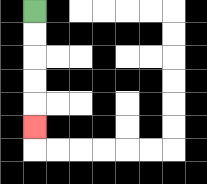{'start': '[1, 0]', 'end': '[1, 5]', 'path_directions': 'D,D,D,D,D', 'path_coordinates': '[[1, 0], [1, 1], [1, 2], [1, 3], [1, 4], [1, 5]]'}